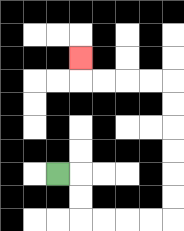{'start': '[2, 7]', 'end': '[3, 2]', 'path_directions': 'R,D,D,R,R,R,R,U,U,U,U,U,U,L,L,L,L,U', 'path_coordinates': '[[2, 7], [3, 7], [3, 8], [3, 9], [4, 9], [5, 9], [6, 9], [7, 9], [7, 8], [7, 7], [7, 6], [7, 5], [7, 4], [7, 3], [6, 3], [5, 3], [4, 3], [3, 3], [3, 2]]'}